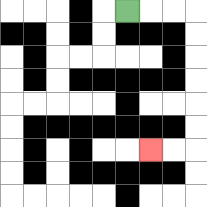{'start': '[5, 0]', 'end': '[6, 6]', 'path_directions': 'R,R,R,D,D,D,D,D,D,L,L', 'path_coordinates': '[[5, 0], [6, 0], [7, 0], [8, 0], [8, 1], [8, 2], [8, 3], [8, 4], [8, 5], [8, 6], [7, 6], [6, 6]]'}